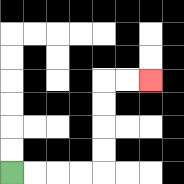{'start': '[0, 7]', 'end': '[6, 3]', 'path_directions': 'R,R,R,R,U,U,U,U,R,R', 'path_coordinates': '[[0, 7], [1, 7], [2, 7], [3, 7], [4, 7], [4, 6], [4, 5], [4, 4], [4, 3], [5, 3], [6, 3]]'}